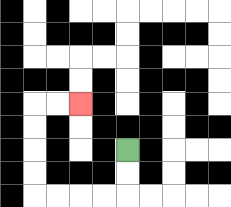{'start': '[5, 6]', 'end': '[3, 4]', 'path_directions': 'D,D,L,L,L,L,U,U,U,U,R,R', 'path_coordinates': '[[5, 6], [5, 7], [5, 8], [4, 8], [3, 8], [2, 8], [1, 8], [1, 7], [1, 6], [1, 5], [1, 4], [2, 4], [3, 4]]'}